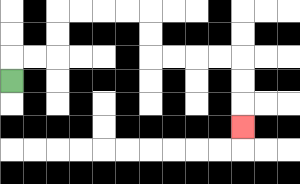{'start': '[0, 3]', 'end': '[10, 5]', 'path_directions': 'U,R,R,U,U,R,R,R,R,D,D,R,R,R,R,D,D,D', 'path_coordinates': '[[0, 3], [0, 2], [1, 2], [2, 2], [2, 1], [2, 0], [3, 0], [4, 0], [5, 0], [6, 0], [6, 1], [6, 2], [7, 2], [8, 2], [9, 2], [10, 2], [10, 3], [10, 4], [10, 5]]'}